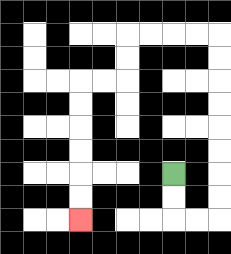{'start': '[7, 7]', 'end': '[3, 9]', 'path_directions': 'D,D,R,R,U,U,U,U,U,U,U,U,L,L,L,L,D,D,L,L,D,D,D,D,D,D', 'path_coordinates': '[[7, 7], [7, 8], [7, 9], [8, 9], [9, 9], [9, 8], [9, 7], [9, 6], [9, 5], [9, 4], [9, 3], [9, 2], [9, 1], [8, 1], [7, 1], [6, 1], [5, 1], [5, 2], [5, 3], [4, 3], [3, 3], [3, 4], [3, 5], [3, 6], [3, 7], [3, 8], [3, 9]]'}